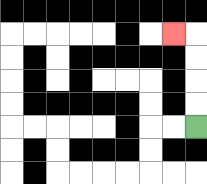{'start': '[8, 5]', 'end': '[7, 1]', 'path_directions': 'U,U,U,U,L', 'path_coordinates': '[[8, 5], [8, 4], [8, 3], [8, 2], [8, 1], [7, 1]]'}